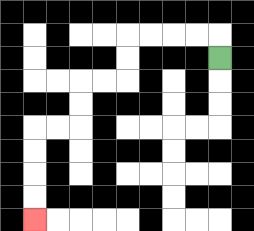{'start': '[9, 2]', 'end': '[1, 9]', 'path_directions': 'U,L,L,L,L,D,D,L,L,D,D,L,L,D,D,D,D', 'path_coordinates': '[[9, 2], [9, 1], [8, 1], [7, 1], [6, 1], [5, 1], [5, 2], [5, 3], [4, 3], [3, 3], [3, 4], [3, 5], [2, 5], [1, 5], [1, 6], [1, 7], [1, 8], [1, 9]]'}